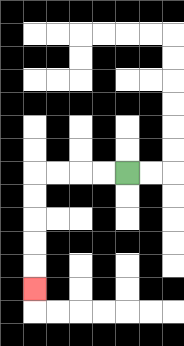{'start': '[5, 7]', 'end': '[1, 12]', 'path_directions': 'L,L,L,L,D,D,D,D,D', 'path_coordinates': '[[5, 7], [4, 7], [3, 7], [2, 7], [1, 7], [1, 8], [1, 9], [1, 10], [1, 11], [1, 12]]'}